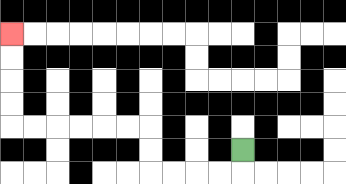{'start': '[10, 6]', 'end': '[0, 1]', 'path_directions': 'D,L,L,L,L,U,U,L,L,L,L,L,L,U,U,U,U', 'path_coordinates': '[[10, 6], [10, 7], [9, 7], [8, 7], [7, 7], [6, 7], [6, 6], [6, 5], [5, 5], [4, 5], [3, 5], [2, 5], [1, 5], [0, 5], [0, 4], [0, 3], [0, 2], [0, 1]]'}